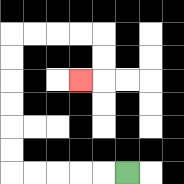{'start': '[5, 7]', 'end': '[3, 3]', 'path_directions': 'L,L,L,L,L,U,U,U,U,U,U,R,R,R,R,D,D,L', 'path_coordinates': '[[5, 7], [4, 7], [3, 7], [2, 7], [1, 7], [0, 7], [0, 6], [0, 5], [0, 4], [0, 3], [0, 2], [0, 1], [1, 1], [2, 1], [3, 1], [4, 1], [4, 2], [4, 3], [3, 3]]'}